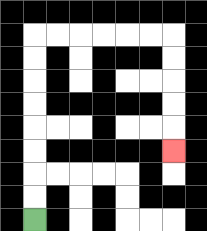{'start': '[1, 9]', 'end': '[7, 6]', 'path_directions': 'U,U,U,U,U,U,U,U,R,R,R,R,R,R,D,D,D,D,D', 'path_coordinates': '[[1, 9], [1, 8], [1, 7], [1, 6], [1, 5], [1, 4], [1, 3], [1, 2], [1, 1], [2, 1], [3, 1], [4, 1], [5, 1], [6, 1], [7, 1], [7, 2], [7, 3], [7, 4], [7, 5], [7, 6]]'}